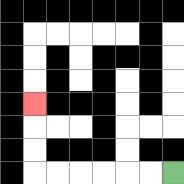{'start': '[7, 7]', 'end': '[1, 4]', 'path_directions': 'L,L,L,L,L,L,U,U,U', 'path_coordinates': '[[7, 7], [6, 7], [5, 7], [4, 7], [3, 7], [2, 7], [1, 7], [1, 6], [1, 5], [1, 4]]'}